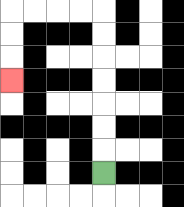{'start': '[4, 7]', 'end': '[0, 3]', 'path_directions': 'U,U,U,U,U,U,U,L,L,L,L,D,D,D', 'path_coordinates': '[[4, 7], [4, 6], [4, 5], [4, 4], [4, 3], [4, 2], [4, 1], [4, 0], [3, 0], [2, 0], [1, 0], [0, 0], [0, 1], [0, 2], [0, 3]]'}